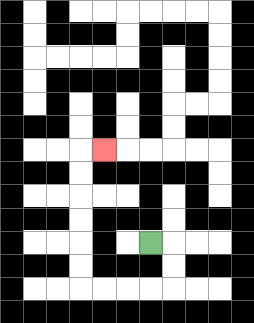{'start': '[6, 10]', 'end': '[4, 6]', 'path_directions': 'R,D,D,L,L,L,L,U,U,U,U,U,U,R', 'path_coordinates': '[[6, 10], [7, 10], [7, 11], [7, 12], [6, 12], [5, 12], [4, 12], [3, 12], [3, 11], [3, 10], [3, 9], [3, 8], [3, 7], [3, 6], [4, 6]]'}